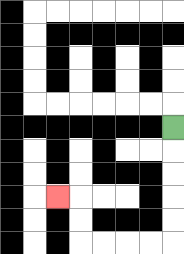{'start': '[7, 5]', 'end': '[2, 8]', 'path_directions': 'D,D,D,D,D,L,L,L,L,U,U,L', 'path_coordinates': '[[7, 5], [7, 6], [7, 7], [7, 8], [7, 9], [7, 10], [6, 10], [5, 10], [4, 10], [3, 10], [3, 9], [3, 8], [2, 8]]'}